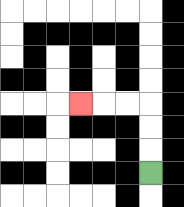{'start': '[6, 7]', 'end': '[3, 4]', 'path_directions': 'U,U,U,L,L,L', 'path_coordinates': '[[6, 7], [6, 6], [6, 5], [6, 4], [5, 4], [4, 4], [3, 4]]'}